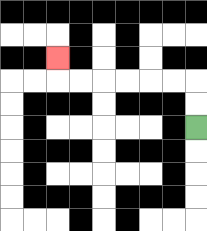{'start': '[8, 5]', 'end': '[2, 2]', 'path_directions': 'U,U,L,L,L,L,L,L,U', 'path_coordinates': '[[8, 5], [8, 4], [8, 3], [7, 3], [6, 3], [5, 3], [4, 3], [3, 3], [2, 3], [2, 2]]'}